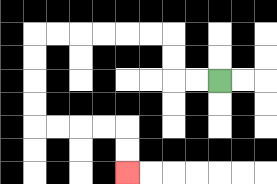{'start': '[9, 3]', 'end': '[5, 7]', 'path_directions': 'L,L,U,U,L,L,L,L,L,L,D,D,D,D,R,R,R,R,D,D', 'path_coordinates': '[[9, 3], [8, 3], [7, 3], [7, 2], [7, 1], [6, 1], [5, 1], [4, 1], [3, 1], [2, 1], [1, 1], [1, 2], [1, 3], [1, 4], [1, 5], [2, 5], [3, 5], [4, 5], [5, 5], [5, 6], [5, 7]]'}